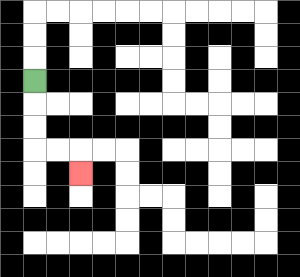{'start': '[1, 3]', 'end': '[3, 7]', 'path_directions': 'D,D,D,R,R,D', 'path_coordinates': '[[1, 3], [1, 4], [1, 5], [1, 6], [2, 6], [3, 6], [3, 7]]'}